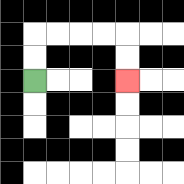{'start': '[1, 3]', 'end': '[5, 3]', 'path_directions': 'U,U,R,R,R,R,D,D', 'path_coordinates': '[[1, 3], [1, 2], [1, 1], [2, 1], [3, 1], [4, 1], [5, 1], [5, 2], [5, 3]]'}